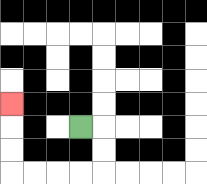{'start': '[3, 5]', 'end': '[0, 4]', 'path_directions': 'R,D,D,L,L,L,L,U,U,U', 'path_coordinates': '[[3, 5], [4, 5], [4, 6], [4, 7], [3, 7], [2, 7], [1, 7], [0, 7], [0, 6], [0, 5], [0, 4]]'}